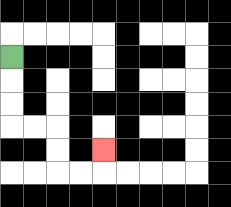{'start': '[0, 2]', 'end': '[4, 6]', 'path_directions': 'D,D,D,R,R,D,D,R,R,U', 'path_coordinates': '[[0, 2], [0, 3], [0, 4], [0, 5], [1, 5], [2, 5], [2, 6], [2, 7], [3, 7], [4, 7], [4, 6]]'}